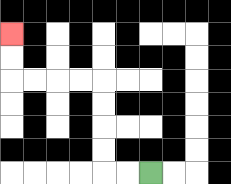{'start': '[6, 7]', 'end': '[0, 1]', 'path_directions': 'L,L,U,U,U,U,L,L,L,L,U,U', 'path_coordinates': '[[6, 7], [5, 7], [4, 7], [4, 6], [4, 5], [4, 4], [4, 3], [3, 3], [2, 3], [1, 3], [0, 3], [0, 2], [0, 1]]'}